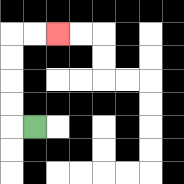{'start': '[1, 5]', 'end': '[2, 1]', 'path_directions': 'L,U,U,U,U,R,R', 'path_coordinates': '[[1, 5], [0, 5], [0, 4], [0, 3], [0, 2], [0, 1], [1, 1], [2, 1]]'}